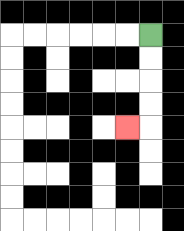{'start': '[6, 1]', 'end': '[5, 5]', 'path_directions': 'D,D,D,D,L', 'path_coordinates': '[[6, 1], [6, 2], [6, 3], [6, 4], [6, 5], [5, 5]]'}